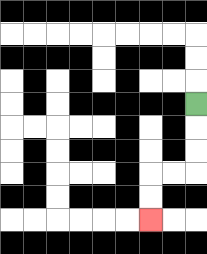{'start': '[8, 4]', 'end': '[6, 9]', 'path_directions': 'D,D,D,L,L,D,D', 'path_coordinates': '[[8, 4], [8, 5], [8, 6], [8, 7], [7, 7], [6, 7], [6, 8], [6, 9]]'}